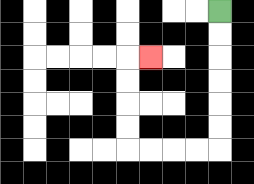{'start': '[9, 0]', 'end': '[6, 2]', 'path_directions': 'D,D,D,D,D,D,L,L,L,L,U,U,U,U,R', 'path_coordinates': '[[9, 0], [9, 1], [9, 2], [9, 3], [9, 4], [9, 5], [9, 6], [8, 6], [7, 6], [6, 6], [5, 6], [5, 5], [5, 4], [5, 3], [5, 2], [6, 2]]'}